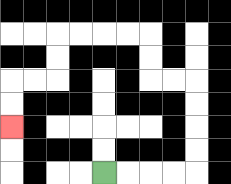{'start': '[4, 7]', 'end': '[0, 5]', 'path_directions': 'R,R,R,R,U,U,U,U,L,L,U,U,L,L,L,L,D,D,L,L,D,D', 'path_coordinates': '[[4, 7], [5, 7], [6, 7], [7, 7], [8, 7], [8, 6], [8, 5], [8, 4], [8, 3], [7, 3], [6, 3], [6, 2], [6, 1], [5, 1], [4, 1], [3, 1], [2, 1], [2, 2], [2, 3], [1, 3], [0, 3], [0, 4], [0, 5]]'}